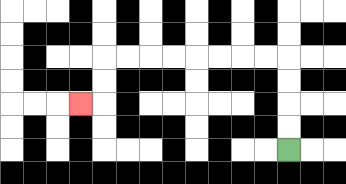{'start': '[12, 6]', 'end': '[3, 4]', 'path_directions': 'U,U,U,U,L,L,L,L,L,L,L,L,D,D,L', 'path_coordinates': '[[12, 6], [12, 5], [12, 4], [12, 3], [12, 2], [11, 2], [10, 2], [9, 2], [8, 2], [7, 2], [6, 2], [5, 2], [4, 2], [4, 3], [4, 4], [3, 4]]'}